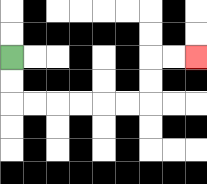{'start': '[0, 2]', 'end': '[8, 2]', 'path_directions': 'D,D,R,R,R,R,R,R,U,U,R,R', 'path_coordinates': '[[0, 2], [0, 3], [0, 4], [1, 4], [2, 4], [3, 4], [4, 4], [5, 4], [6, 4], [6, 3], [6, 2], [7, 2], [8, 2]]'}